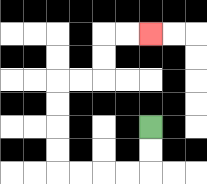{'start': '[6, 5]', 'end': '[6, 1]', 'path_directions': 'D,D,L,L,L,L,U,U,U,U,R,R,U,U,R,R', 'path_coordinates': '[[6, 5], [6, 6], [6, 7], [5, 7], [4, 7], [3, 7], [2, 7], [2, 6], [2, 5], [2, 4], [2, 3], [3, 3], [4, 3], [4, 2], [4, 1], [5, 1], [6, 1]]'}